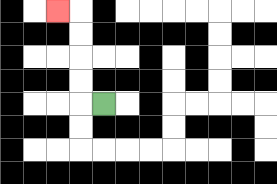{'start': '[4, 4]', 'end': '[2, 0]', 'path_directions': 'L,U,U,U,U,L', 'path_coordinates': '[[4, 4], [3, 4], [3, 3], [3, 2], [3, 1], [3, 0], [2, 0]]'}